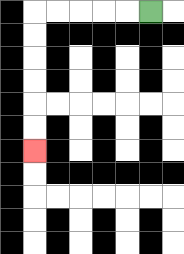{'start': '[6, 0]', 'end': '[1, 6]', 'path_directions': 'L,L,L,L,L,D,D,D,D,D,D', 'path_coordinates': '[[6, 0], [5, 0], [4, 0], [3, 0], [2, 0], [1, 0], [1, 1], [1, 2], [1, 3], [1, 4], [1, 5], [1, 6]]'}